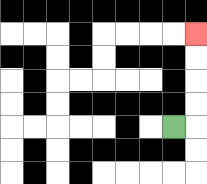{'start': '[7, 5]', 'end': '[8, 1]', 'path_directions': 'R,U,U,U,U', 'path_coordinates': '[[7, 5], [8, 5], [8, 4], [8, 3], [8, 2], [8, 1]]'}